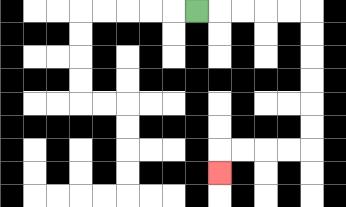{'start': '[8, 0]', 'end': '[9, 7]', 'path_directions': 'R,R,R,R,R,D,D,D,D,D,D,L,L,L,L,D', 'path_coordinates': '[[8, 0], [9, 0], [10, 0], [11, 0], [12, 0], [13, 0], [13, 1], [13, 2], [13, 3], [13, 4], [13, 5], [13, 6], [12, 6], [11, 6], [10, 6], [9, 6], [9, 7]]'}